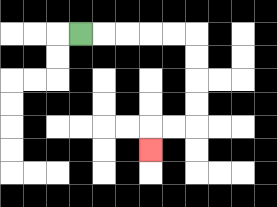{'start': '[3, 1]', 'end': '[6, 6]', 'path_directions': 'R,R,R,R,R,D,D,D,D,L,L,D', 'path_coordinates': '[[3, 1], [4, 1], [5, 1], [6, 1], [7, 1], [8, 1], [8, 2], [8, 3], [8, 4], [8, 5], [7, 5], [6, 5], [6, 6]]'}